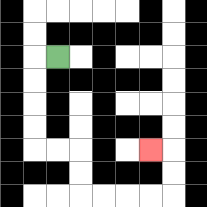{'start': '[2, 2]', 'end': '[6, 6]', 'path_directions': 'L,D,D,D,D,R,R,D,D,R,R,R,R,U,U,L', 'path_coordinates': '[[2, 2], [1, 2], [1, 3], [1, 4], [1, 5], [1, 6], [2, 6], [3, 6], [3, 7], [3, 8], [4, 8], [5, 8], [6, 8], [7, 8], [7, 7], [7, 6], [6, 6]]'}